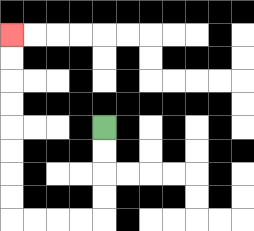{'start': '[4, 5]', 'end': '[0, 1]', 'path_directions': 'D,D,D,D,L,L,L,L,U,U,U,U,U,U,U,U', 'path_coordinates': '[[4, 5], [4, 6], [4, 7], [4, 8], [4, 9], [3, 9], [2, 9], [1, 9], [0, 9], [0, 8], [0, 7], [0, 6], [0, 5], [0, 4], [0, 3], [0, 2], [0, 1]]'}